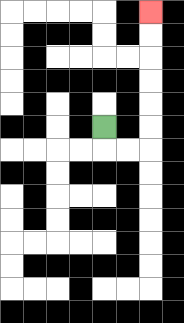{'start': '[4, 5]', 'end': '[6, 0]', 'path_directions': 'D,R,R,U,U,U,U,U,U', 'path_coordinates': '[[4, 5], [4, 6], [5, 6], [6, 6], [6, 5], [6, 4], [6, 3], [6, 2], [6, 1], [6, 0]]'}